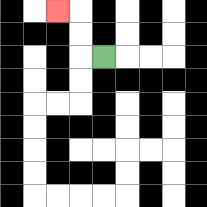{'start': '[4, 2]', 'end': '[2, 0]', 'path_directions': 'L,U,U,L', 'path_coordinates': '[[4, 2], [3, 2], [3, 1], [3, 0], [2, 0]]'}